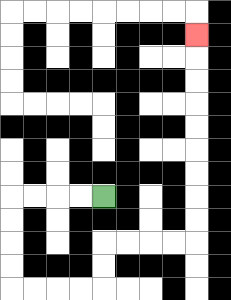{'start': '[4, 8]', 'end': '[8, 1]', 'path_directions': 'L,L,L,L,D,D,D,D,R,R,R,R,U,U,R,R,R,R,U,U,U,U,U,U,U,U,U', 'path_coordinates': '[[4, 8], [3, 8], [2, 8], [1, 8], [0, 8], [0, 9], [0, 10], [0, 11], [0, 12], [1, 12], [2, 12], [3, 12], [4, 12], [4, 11], [4, 10], [5, 10], [6, 10], [7, 10], [8, 10], [8, 9], [8, 8], [8, 7], [8, 6], [8, 5], [8, 4], [8, 3], [8, 2], [8, 1]]'}